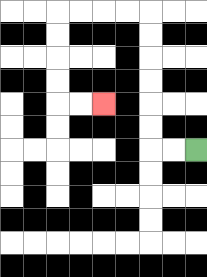{'start': '[8, 6]', 'end': '[4, 4]', 'path_directions': 'L,L,U,U,U,U,U,U,L,L,L,L,D,D,D,D,R,R', 'path_coordinates': '[[8, 6], [7, 6], [6, 6], [6, 5], [6, 4], [6, 3], [6, 2], [6, 1], [6, 0], [5, 0], [4, 0], [3, 0], [2, 0], [2, 1], [2, 2], [2, 3], [2, 4], [3, 4], [4, 4]]'}